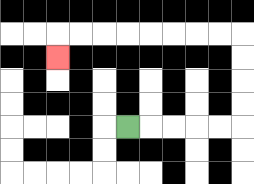{'start': '[5, 5]', 'end': '[2, 2]', 'path_directions': 'R,R,R,R,R,U,U,U,U,L,L,L,L,L,L,L,L,D', 'path_coordinates': '[[5, 5], [6, 5], [7, 5], [8, 5], [9, 5], [10, 5], [10, 4], [10, 3], [10, 2], [10, 1], [9, 1], [8, 1], [7, 1], [6, 1], [5, 1], [4, 1], [3, 1], [2, 1], [2, 2]]'}